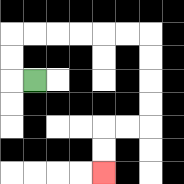{'start': '[1, 3]', 'end': '[4, 7]', 'path_directions': 'L,U,U,R,R,R,R,R,R,D,D,D,D,L,L,D,D', 'path_coordinates': '[[1, 3], [0, 3], [0, 2], [0, 1], [1, 1], [2, 1], [3, 1], [4, 1], [5, 1], [6, 1], [6, 2], [6, 3], [6, 4], [6, 5], [5, 5], [4, 5], [4, 6], [4, 7]]'}